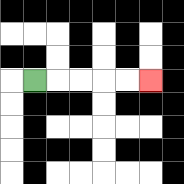{'start': '[1, 3]', 'end': '[6, 3]', 'path_directions': 'R,R,R,R,R', 'path_coordinates': '[[1, 3], [2, 3], [3, 3], [4, 3], [5, 3], [6, 3]]'}